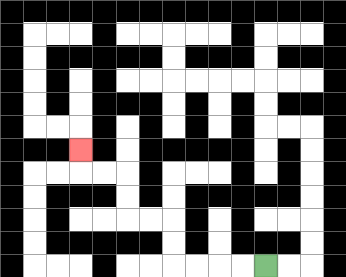{'start': '[11, 11]', 'end': '[3, 6]', 'path_directions': 'L,L,L,L,U,U,L,L,U,U,L,L,U', 'path_coordinates': '[[11, 11], [10, 11], [9, 11], [8, 11], [7, 11], [7, 10], [7, 9], [6, 9], [5, 9], [5, 8], [5, 7], [4, 7], [3, 7], [3, 6]]'}